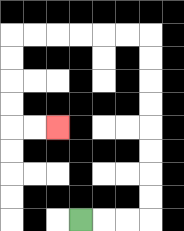{'start': '[3, 9]', 'end': '[2, 5]', 'path_directions': 'R,R,R,U,U,U,U,U,U,U,U,L,L,L,L,L,L,D,D,D,D,R,R', 'path_coordinates': '[[3, 9], [4, 9], [5, 9], [6, 9], [6, 8], [6, 7], [6, 6], [6, 5], [6, 4], [6, 3], [6, 2], [6, 1], [5, 1], [4, 1], [3, 1], [2, 1], [1, 1], [0, 1], [0, 2], [0, 3], [0, 4], [0, 5], [1, 5], [2, 5]]'}